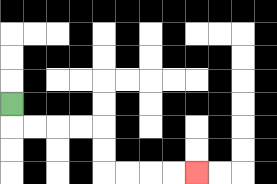{'start': '[0, 4]', 'end': '[8, 7]', 'path_directions': 'D,R,R,R,R,D,D,R,R,R,R', 'path_coordinates': '[[0, 4], [0, 5], [1, 5], [2, 5], [3, 5], [4, 5], [4, 6], [4, 7], [5, 7], [6, 7], [7, 7], [8, 7]]'}